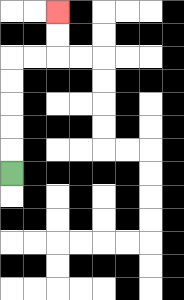{'start': '[0, 7]', 'end': '[2, 0]', 'path_directions': 'U,U,U,U,U,R,R,U,U', 'path_coordinates': '[[0, 7], [0, 6], [0, 5], [0, 4], [0, 3], [0, 2], [1, 2], [2, 2], [2, 1], [2, 0]]'}